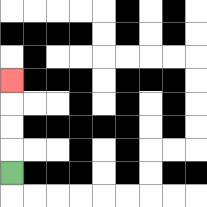{'start': '[0, 7]', 'end': '[0, 3]', 'path_directions': 'U,U,U,U', 'path_coordinates': '[[0, 7], [0, 6], [0, 5], [0, 4], [0, 3]]'}